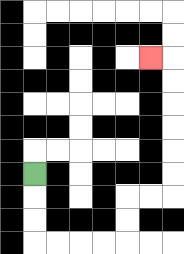{'start': '[1, 7]', 'end': '[6, 2]', 'path_directions': 'D,D,D,R,R,R,R,U,U,R,R,U,U,U,U,U,U,L', 'path_coordinates': '[[1, 7], [1, 8], [1, 9], [1, 10], [2, 10], [3, 10], [4, 10], [5, 10], [5, 9], [5, 8], [6, 8], [7, 8], [7, 7], [7, 6], [7, 5], [7, 4], [7, 3], [7, 2], [6, 2]]'}